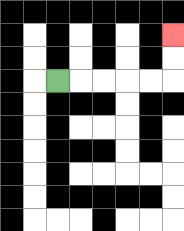{'start': '[2, 3]', 'end': '[7, 1]', 'path_directions': 'R,R,R,R,R,U,U', 'path_coordinates': '[[2, 3], [3, 3], [4, 3], [5, 3], [6, 3], [7, 3], [7, 2], [7, 1]]'}